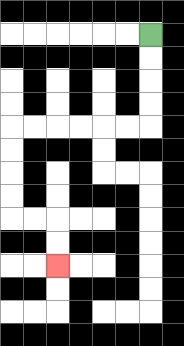{'start': '[6, 1]', 'end': '[2, 11]', 'path_directions': 'D,D,D,D,L,L,L,L,L,L,D,D,D,D,R,R,D,D', 'path_coordinates': '[[6, 1], [6, 2], [6, 3], [6, 4], [6, 5], [5, 5], [4, 5], [3, 5], [2, 5], [1, 5], [0, 5], [0, 6], [0, 7], [0, 8], [0, 9], [1, 9], [2, 9], [2, 10], [2, 11]]'}